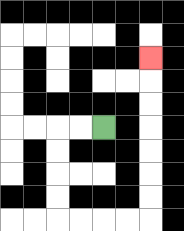{'start': '[4, 5]', 'end': '[6, 2]', 'path_directions': 'L,L,D,D,D,D,R,R,R,R,U,U,U,U,U,U,U', 'path_coordinates': '[[4, 5], [3, 5], [2, 5], [2, 6], [2, 7], [2, 8], [2, 9], [3, 9], [4, 9], [5, 9], [6, 9], [6, 8], [6, 7], [6, 6], [6, 5], [6, 4], [6, 3], [6, 2]]'}